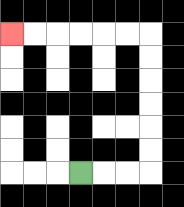{'start': '[3, 7]', 'end': '[0, 1]', 'path_directions': 'R,R,R,U,U,U,U,U,U,L,L,L,L,L,L', 'path_coordinates': '[[3, 7], [4, 7], [5, 7], [6, 7], [6, 6], [6, 5], [6, 4], [6, 3], [6, 2], [6, 1], [5, 1], [4, 1], [3, 1], [2, 1], [1, 1], [0, 1]]'}